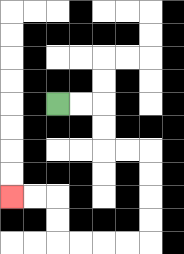{'start': '[2, 4]', 'end': '[0, 8]', 'path_directions': 'R,R,D,D,R,R,D,D,D,D,L,L,L,L,U,U,L,L', 'path_coordinates': '[[2, 4], [3, 4], [4, 4], [4, 5], [4, 6], [5, 6], [6, 6], [6, 7], [6, 8], [6, 9], [6, 10], [5, 10], [4, 10], [3, 10], [2, 10], [2, 9], [2, 8], [1, 8], [0, 8]]'}